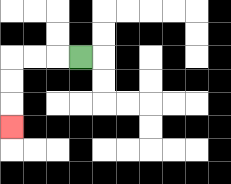{'start': '[3, 2]', 'end': '[0, 5]', 'path_directions': 'L,L,L,D,D,D', 'path_coordinates': '[[3, 2], [2, 2], [1, 2], [0, 2], [0, 3], [0, 4], [0, 5]]'}